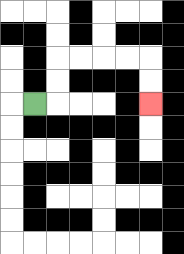{'start': '[1, 4]', 'end': '[6, 4]', 'path_directions': 'R,U,U,R,R,R,R,D,D', 'path_coordinates': '[[1, 4], [2, 4], [2, 3], [2, 2], [3, 2], [4, 2], [5, 2], [6, 2], [6, 3], [6, 4]]'}